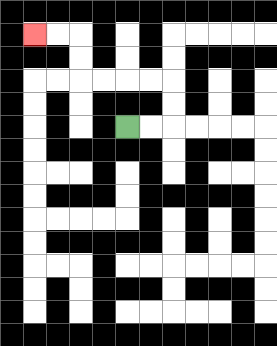{'start': '[5, 5]', 'end': '[1, 1]', 'path_directions': 'R,R,U,U,L,L,L,L,U,U,L,L', 'path_coordinates': '[[5, 5], [6, 5], [7, 5], [7, 4], [7, 3], [6, 3], [5, 3], [4, 3], [3, 3], [3, 2], [3, 1], [2, 1], [1, 1]]'}